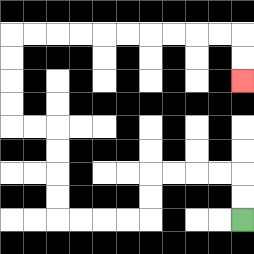{'start': '[10, 9]', 'end': '[10, 3]', 'path_directions': 'U,U,L,L,L,L,D,D,L,L,L,L,U,U,U,U,L,L,U,U,U,U,R,R,R,R,R,R,R,R,R,R,D,D', 'path_coordinates': '[[10, 9], [10, 8], [10, 7], [9, 7], [8, 7], [7, 7], [6, 7], [6, 8], [6, 9], [5, 9], [4, 9], [3, 9], [2, 9], [2, 8], [2, 7], [2, 6], [2, 5], [1, 5], [0, 5], [0, 4], [0, 3], [0, 2], [0, 1], [1, 1], [2, 1], [3, 1], [4, 1], [5, 1], [6, 1], [7, 1], [8, 1], [9, 1], [10, 1], [10, 2], [10, 3]]'}